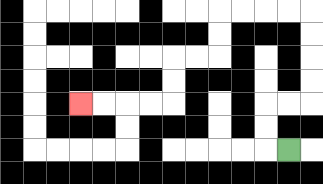{'start': '[12, 6]', 'end': '[3, 4]', 'path_directions': 'L,U,U,R,R,U,U,U,U,L,L,L,L,D,D,L,L,D,D,L,L,L,L', 'path_coordinates': '[[12, 6], [11, 6], [11, 5], [11, 4], [12, 4], [13, 4], [13, 3], [13, 2], [13, 1], [13, 0], [12, 0], [11, 0], [10, 0], [9, 0], [9, 1], [9, 2], [8, 2], [7, 2], [7, 3], [7, 4], [6, 4], [5, 4], [4, 4], [3, 4]]'}